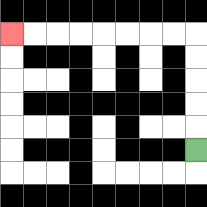{'start': '[8, 6]', 'end': '[0, 1]', 'path_directions': 'U,U,U,U,U,L,L,L,L,L,L,L,L', 'path_coordinates': '[[8, 6], [8, 5], [8, 4], [8, 3], [8, 2], [8, 1], [7, 1], [6, 1], [5, 1], [4, 1], [3, 1], [2, 1], [1, 1], [0, 1]]'}